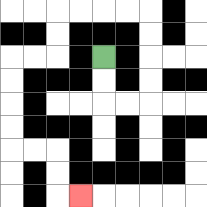{'start': '[4, 2]', 'end': '[3, 8]', 'path_directions': 'D,D,R,R,U,U,U,U,L,L,L,L,D,D,L,L,D,D,D,D,R,R,D,D,R', 'path_coordinates': '[[4, 2], [4, 3], [4, 4], [5, 4], [6, 4], [6, 3], [6, 2], [6, 1], [6, 0], [5, 0], [4, 0], [3, 0], [2, 0], [2, 1], [2, 2], [1, 2], [0, 2], [0, 3], [0, 4], [0, 5], [0, 6], [1, 6], [2, 6], [2, 7], [2, 8], [3, 8]]'}